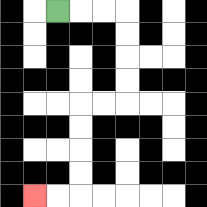{'start': '[2, 0]', 'end': '[1, 8]', 'path_directions': 'R,R,R,D,D,D,D,L,L,D,D,D,D,L,L', 'path_coordinates': '[[2, 0], [3, 0], [4, 0], [5, 0], [5, 1], [5, 2], [5, 3], [5, 4], [4, 4], [3, 4], [3, 5], [3, 6], [3, 7], [3, 8], [2, 8], [1, 8]]'}